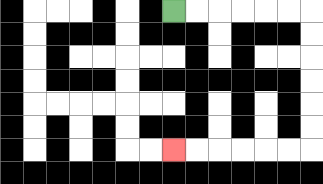{'start': '[7, 0]', 'end': '[7, 6]', 'path_directions': 'R,R,R,R,R,R,D,D,D,D,D,D,L,L,L,L,L,L', 'path_coordinates': '[[7, 0], [8, 0], [9, 0], [10, 0], [11, 0], [12, 0], [13, 0], [13, 1], [13, 2], [13, 3], [13, 4], [13, 5], [13, 6], [12, 6], [11, 6], [10, 6], [9, 6], [8, 6], [7, 6]]'}